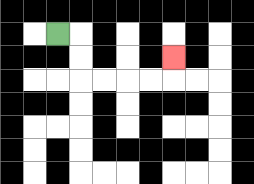{'start': '[2, 1]', 'end': '[7, 2]', 'path_directions': 'R,D,D,R,R,R,R,U', 'path_coordinates': '[[2, 1], [3, 1], [3, 2], [3, 3], [4, 3], [5, 3], [6, 3], [7, 3], [7, 2]]'}